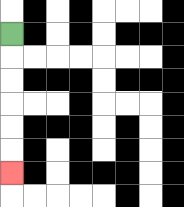{'start': '[0, 1]', 'end': '[0, 7]', 'path_directions': 'D,D,D,D,D,D', 'path_coordinates': '[[0, 1], [0, 2], [0, 3], [0, 4], [0, 5], [0, 6], [0, 7]]'}